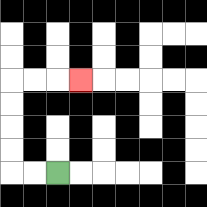{'start': '[2, 7]', 'end': '[3, 3]', 'path_directions': 'L,L,U,U,U,U,R,R,R', 'path_coordinates': '[[2, 7], [1, 7], [0, 7], [0, 6], [0, 5], [0, 4], [0, 3], [1, 3], [2, 3], [3, 3]]'}